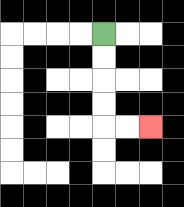{'start': '[4, 1]', 'end': '[6, 5]', 'path_directions': 'D,D,D,D,R,R', 'path_coordinates': '[[4, 1], [4, 2], [4, 3], [4, 4], [4, 5], [5, 5], [6, 5]]'}